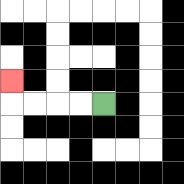{'start': '[4, 4]', 'end': '[0, 3]', 'path_directions': 'L,L,L,L,U', 'path_coordinates': '[[4, 4], [3, 4], [2, 4], [1, 4], [0, 4], [0, 3]]'}